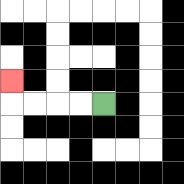{'start': '[4, 4]', 'end': '[0, 3]', 'path_directions': 'L,L,L,L,U', 'path_coordinates': '[[4, 4], [3, 4], [2, 4], [1, 4], [0, 4], [0, 3]]'}